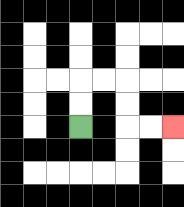{'start': '[3, 5]', 'end': '[7, 5]', 'path_directions': 'U,U,R,R,D,D,R,R', 'path_coordinates': '[[3, 5], [3, 4], [3, 3], [4, 3], [5, 3], [5, 4], [5, 5], [6, 5], [7, 5]]'}